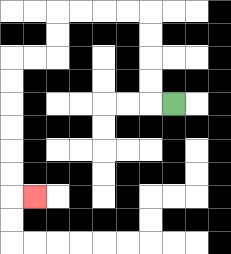{'start': '[7, 4]', 'end': '[1, 8]', 'path_directions': 'L,U,U,U,U,L,L,L,L,D,D,L,L,D,D,D,D,D,D,R', 'path_coordinates': '[[7, 4], [6, 4], [6, 3], [6, 2], [6, 1], [6, 0], [5, 0], [4, 0], [3, 0], [2, 0], [2, 1], [2, 2], [1, 2], [0, 2], [0, 3], [0, 4], [0, 5], [0, 6], [0, 7], [0, 8], [1, 8]]'}